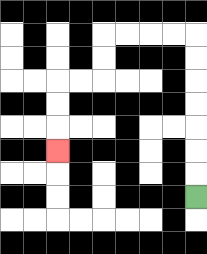{'start': '[8, 8]', 'end': '[2, 6]', 'path_directions': 'U,U,U,U,U,U,U,L,L,L,L,D,D,L,L,D,D,D', 'path_coordinates': '[[8, 8], [8, 7], [8, 6], [8, 5], [8, 4], [8, 3], [8, 2], [8, 1], [7, 1], [6, 1], [5, 1], [4, 1], [4, 2], [4, 3], [3, 3], [2, 3], [2, 4], [2, 5], [2, 6]]'}